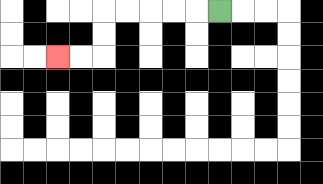{'start': '[9, 0]', 'end': '[2, 2]', 'path_directions': 'L,L,L,L,L,D,D,L,L', 'path_coordinates': '[[9, 0], [8, 0], [7, 0], [6, 0], [5, 0], [4, 0], [4, 1], [4, 2], [3, 2], [2, 2]]'}